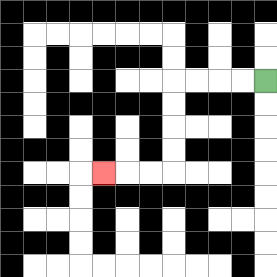{'start': '[11, 3]', 'end': '[4, 7]', 'path_directions': 'L,L,L,L,D,D,D,D,L,L,L', 'path_coordinates': '[[11, 3], [10, 3], [9, 3], [8, 3], [7, 3], [7, 4], [7, 5], [7, 6], [7, 7], [6, 7], [5, 7], [4, 7]]'}